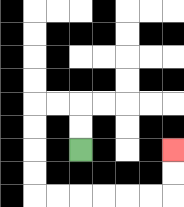{'start': '[3, 6]', 'end': '[7, 6]', 'path_directions': 'U,U,L,L,D,D,D,D,R,R,R,R,R,R,U,U', 'path_coordinates': '[[3, 6], [3, 5], [3, 4], [2, 4], [1, 4], [1, 5], [1, 6], [1, 7], [1, 8], [2, 8], [3, 8], [4, 8], [5, 8], [6, 8], [7, 8], [7, 7], [7, 6]]'}